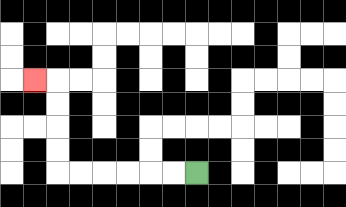{'start': '[8, 7]', 'end': '[1, 3]', 'path_directions': 'L,L,L,L,L,L,U,U,U,U,L', 'path_coordinates': '[[8, 7], [7, 7], [6, 7], [5, 7], [4, 7], [3, 7], [2, 7], [2, 6], [2, 5], [2, 4], [2, 3], [1, 3]]'}